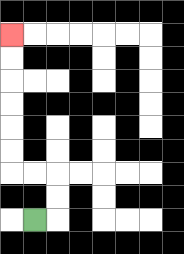{'start': '[1, 9]', 'end': '[0, 1]', 'path_directions': 'R,U,U,L,L,U,U,U,U,U,U', 'path_coordinates': '[[1, 9], [2, 9], [2, 8], [2, 7], [1, 7], [0, 7], [0, 6], [0, 5], [0, 4], [0, 3], [0, 2], [0, 1]]'}